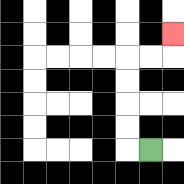{'start': '[6, 6]', 'end': '[7, 1]', 'path_directions': 'L,U,U,U,U,R,R,U', 'path_coordinates': '[[6, 6], [5, 6], [5, 5], [5, 4], [5, 3], [5, 2], [6, 2], [7, 2], [7, 1]]'}